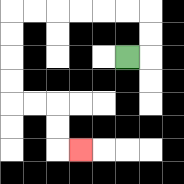{'start': '[5, 2]', 'end': '[3, 6]', 'path_directions': 'R,U,U,L,L,L,L,L,L,D,D,D,D,R,R,D,D,R', 'path_coordinates': '[[5, 2], [6, 2], [6, 1], [6, 0], [5, 0], [4, 0], [3, 0], [2, 0], [1, 0], [0, 0], [0, 1], [0, 2], [0, 3], [0, 4], [1, 4], [2, 4], [2, 5], [2, 6], [3, 6]]'}